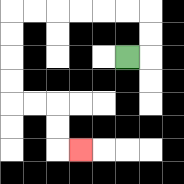{'start': '[5, 2]', 'end': '[3, 6]', 'path_directions': 'R,U,U,L,L,L,L,L,L,D,D,D,D,R,R,D,D,R', 'path_coordinates': '[[5, 2], [6, 2], [6, 1], [6, 0], [5, 0], [4, 0], [3, 0], [2, 0], [1, 0], [0, 0], [0, 1], [0, 2], [0, 3], [0, 4], [1, 4], [2, 4], [2, 5], [2, 6], [3, 6]]'}